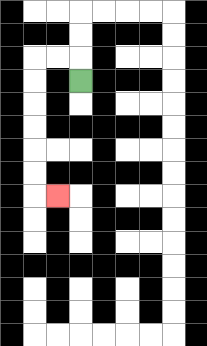{'start': '[3, 3]', 'end': '[2, 8]', 'path_directions': 'U,L,L,D,D,D,D,D,D,R', 'path_coordinates': '[[3, 3], [3, 2], [2, 2], [1, 2], [1, 3], [1, 4], [1, 5], [1, 6], [1, 7], [1, 8], [2, 8]]'}